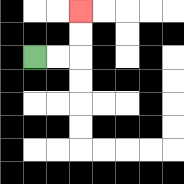{'start': '[1, 2]', 'end': '[3, 0]', 'path_directions': 'R,R,U,U', 'path_coordinates': '[[1, 2], [2, 2], [3, 2], [3, 1], [3, 0]]'}